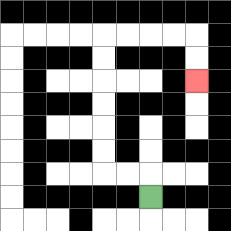{'start': '[6, 8]', 'end': '[8, 3]', 'path_directions': 'U,L,L,U,U,U,U,U,U,R,R,R,R,D,D', 'path_coordinates': '[[6, 8], [6, 7], [5, 7], [4, 7], [4, 6], [4, 5], [4, 4], [4, 3], [4, 2], [4, 1], [5, 1], [6, 1], [7, 1], [8, 1], [8, 2], [8, 3]]'}